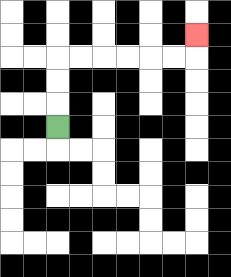{'start': '[2, 5]', 'end': '[8, 1]', 'path_directions': 'U,U,U,R,R,R,R,R,R,U', 'path_coordinates': '[[2, 5], [2, 4], [2, 3], [2, 2], [3, 2], [4, 2], [5, 2], [6, 2], [7, 2], [8, 2], [8, 1]]'}